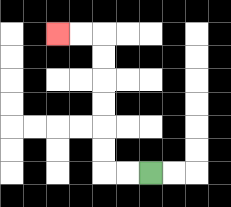{'start': '[6, 7]', 'end': '[2, 1]', 'path_directions': 'L,L,U,U,U,U,U,U,L,L', 'path_coordinates': '[[6, 7], [5, 7], [4, 7], [4, 6], [4, 5], [4, 4], [4, 3], [4, 2], [4, 1], [3, 1], [2, 1]]'}